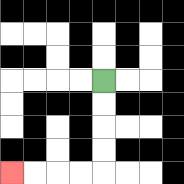{'start': '[4, 3]', 'end': '[0, 7]', 'path_directions': 'D,D,D,D,L,L,L,L', 'path_coordinates': '[[4, 3], [4, 4], [4, 5], [4, 6], [4, 7], [3, 7], [2, 7], [1, 7], [0, 7]]'}